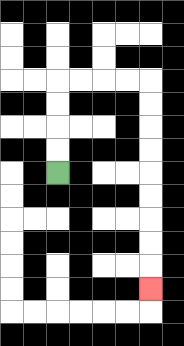{'start': '[2, 7]', 'end': '[6, 12]', 'path_directions': 'U,U,U,U,R,R,R,R,D,D,D,D,D,D,D,D,D', 'path_coordinates': '[[2, 7], [2, 6], [2, 5], [2, 4], [2, 3], [3, 3], [4, 3], [5, 3], [6, 3], [6, 4], [6, 5], [6, 6], [6, 7], [6, 8], [6, 9], [6, 10], [6, 11], [6, 12]]'}